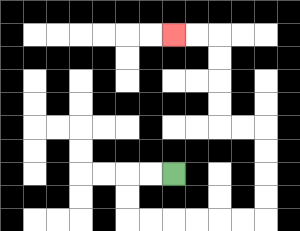{'start': '[7, 7]', 'end': '[7, 1]', 'path_directions': 'L,L,D,D,R,R,R,R,R,R,U,U,U,U,L,L,U,U,U,U,L,L', 'path_coordinates': '[[7, 7], [6, 7], [5, 7], [5, 8], [5, 9], [6, 9], [7, 9], [8, 9], [9, 9], [10, 9], [11, 9], [11, 8], [11, 7], [11, 6], [11, 5], [10, 5], [9, 5], [9, 4], [9, 3], [9, 2], [9, 1], [8, 1], [7, 1]]'}